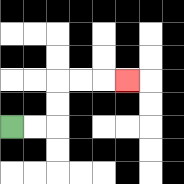{'start': '[0, 5]', 'end': '[5, 3]', 'path_directions': 'R,R,U,U,R,R,R', 'path_coordinates': '[[0, 5], [1, 5], [2, 5], [2, 4], [2, 3], [3, 3], [4, 3], [5, 3]]'}